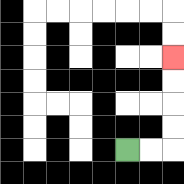{'start': '[5, 6]', 'end': '[7, 2]', 'path_directions': 'R,R,U,U,U,U', 'path_coordinates': '[[5, 6], [6, 6], [7, 6], [7, 5], [7, 4], [7, 3], [7, 2]]'}